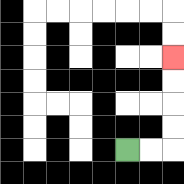{'start': '[5, 6]', 'end': '[7, 2]', 'path_directions': 'R,R,U,U,U,U', 'path_coordinates': '[[5, 6], [6, 6], [7, 6], [7, 5], [7, 4], [7, 3], [7, 2]]'}